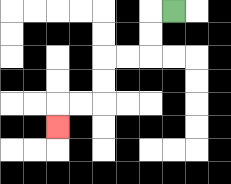{'start': '[7, 0]', 'end': '[2, 5]', 'path_directions': 'L,D,D,L,L,D,D,L,L,D', 'path_coordinates': '[[7, 0], [6, 0], [6, 1], [6, 2], [5, 2], [4, 2], [4, 3], [4, 4], [3, 4], [2, 4], [2, 5]]'}